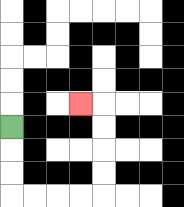{'start': '[0, 5]', 'end': '[3, 4]', 'path_directions': 'D,D,D,R,R,R,R,U,U,U,U,L', 'path_coordinates': '[[0, 5], [0, 6], [0, 7], [0, 8], [1, 8], [2, 8], [3, 8], [4, 8], [4, 7], [4, 6], [4, 5], [4, 4], [3, 4]]'}